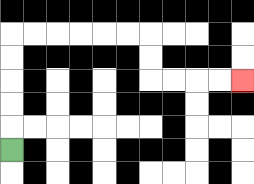{'start': '[0, 6]', 'end': '[10, 3]', 'path_directions': 'U,U,U,U,U,R,R,R,R,R,R,D,D,R,R,R,R', 'path_coordinates': '[[0, 6], [0, 5], [0, 4], [0, 3], [0, 2], [0, 1], [1, 1], [2, 1], [3, 1], [4, 1], [5, 1], [6, 1], [6, 2], [6, 3], [7, 3], [8, 3], [9, 3], [10, 3]]'}